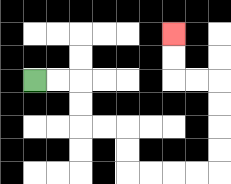{'start': '[1, 3]', 'end': '[7, 1]', 'path_directions': 'R,R,D,D,R,R,D,D,R,R,R,R,U,U,U,U,L,L,U,U', 'path_coordinates': '[[1, 3], [2, 3], [3, 3], [3, 4], [3, 5], [4, 5], [5, 5], [5, 6], [5, 7], [6, 7], [7, 7], [8, 7], [9, 7], [9, 6], [9, 5], [9, 4], [9, 3], [8, 3], [7, 3], [7, 2], [7, 1]]'}